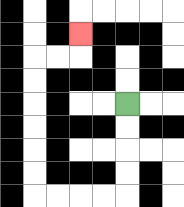{'start': '[5, 4]', 'end': '[3, 1]', 'path_directions': 'D,D,D,D,L,L,L,L,U,U,U,U,U,U,R,R,U', 'path_coordinates': '[[5, 4], [5, 5], [5, 6], [5, 7], [5, 8], [4, 8], [3, 8], [2, 8], [1, 8], [1, 7], [1, 6], [1, 5], [1, 4], [1, 3], [1, 2], [2, 2], [3, 2], [3, 1]]'}